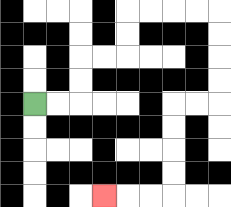{'start': '[1, 4]', 'end': '[4, 8]', 'path_directions': 'R,R,U,U,R,R,U,U,R,R,R,R,D,D,D,D,L,L,D,D,D,D,L,L,L', 'path_coordinates': '[[1, 4], [2, 4], [3, 4], [3, 3], [3, 2], [4, 2], [5, 2], [5, 1], [5, 0], [6, 0], [7, 0], [8, 0], [9, 0], [9, 1], [9, 2], [9, 3], [9, 4], [8, 4], [7, 4], [7, 5], [7, 6], [7, 7], [7, 8], [6, 8], [5, 8], [4, 8]]'}